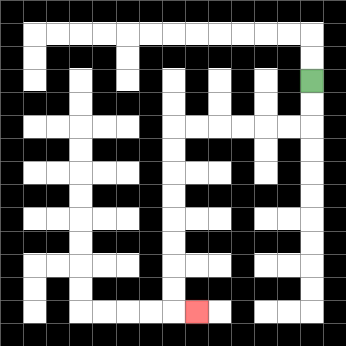{'start': '[13, 3]', 'end': '[8, 13]', 'path_directions': 'D,D,L,L,L,L,L,L,D,D,D,D,D,D,D,D,R', 'path_coordinates': '[[13, 3], [13, 4], [13, 5], [12, 5], [11, 5], [10, 5], [9, 5], [8, 5], [7, 5], [7, 6], [7, 7], [7, 8], [7, 9], [7, 10], [7, 11], [7, 12], [7, 13], [8, 13]]'}